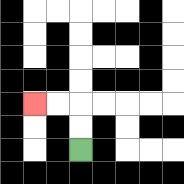{'start': '[3, 6]', 'end': '[1, 4]', 'path_directions': 'U,U,L,L', 'path_coordinates': '[[3, 6], [3, 5], [3, 4], [2, 4], [1, 4]]'}